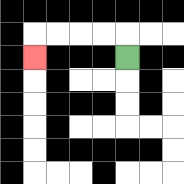{'start': '[5, 2]', 'end': '[1, 2]', 'path_directions': 'U,L,L,L,L,D', 'path_coordinates': '[[5, 2], [5, 1], [4, 1], [3, 1], [2, 1], [1, 1], [1, 2]]'}